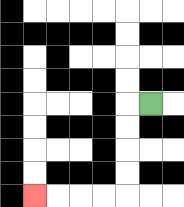{'start': '[6, 4]', 'end': '[1, 8]', 'path_directions': 'L,D,D,D,D,L,L,L,L', 'path_coordinates': '[[6, 4], [5, 4], [5, 5], [5, 6], [5, 7], [5, 8], [4, 8], [3, 8], [2, 8], [1, 8]]'}